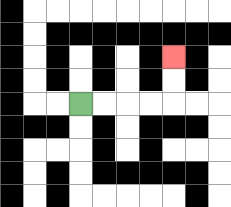{'start': '[3, 4]', 'end': '[7, 2]', 'path_directions': 'R,R,R,R,U,U', 'path_coordinates': '[[3, 4], [4, 4], [5, 4], [6, 4], [7, 4], [7, 3], [7, 2]]'}